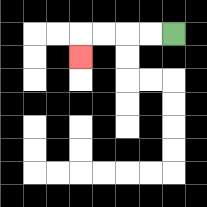{'start': '[7, 1]', 'end': '[3, 2]', 'path_directions': 'L,L,L,L,D', 'path_coordinates': '[[7, 1], [6, 1], [5, 1], [4, 1], [3, 1], [3, 2]]'}